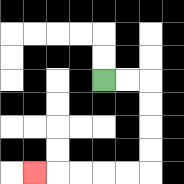{'start': '[4, 3]', 'end': '[1, 7]', 'path_directions': 'R,R,D,D,D,D,L,L,L,L,L', 'path_coordinates': '[[4, 3], [5, 3], [6, 3], [6, 4], [6, 5], [6, 6], [6, 7], [5, 7], [4, 7], [3, 7], [2, 7], [1, 7]]'}